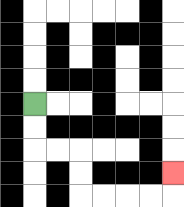{'start': '[1, 4]', 'end': '[7, 7]', 'path_directions': 'D,D,R,R,D,D,R,R,R,R,U', 'path_coordinates': '[[1, 4], [1, 5], [1, 6], [2, 6], [3, 6], [3, 7], [3, 8], [4, 8], [5, 8], [6, 8], [7, 8], [7, 7]]'}